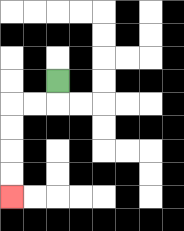{'start': '[2, 3]', 'end': '[0, 8]', 'path_directions': 'D,L,L,D,D,D,D', 'path_coordinates': '[[2, 3], [2, 4], [1, 4], [0, 4], [0, 5], [0, 6], [0, 7], [0, 8]]'}